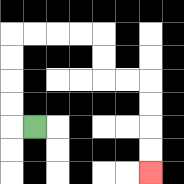{'start': '[1, 5]', 'end': '[6, 7]', 'path_directions': 'L,U,U,U,U,R,R,R,R,D,D,R,R,D,D,D,D', 'path_coordinates': '[[1, 5], [0, 5], [0, 4], [0, 3], [0, 2], [0, 1], [1, 1], [2, 1], [3, 1], [4, 1], [4, 2], [4, 3], [5, 3], [6, 3], [6, 4], [6, 5], [6, 6], [6, 7]]'}